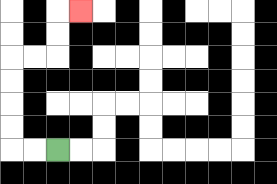{'start': '[2, 6]', 'end': '[3, 0]', 'path_directions': 'L,L,U,U,U,U,R,R,U,U,R', 'path_coordinates': '[[2, 6], [1, 6], [0, 6], [0, 5], [0, 4], [0, 3], [0, 2], [1, 2], [2, 2], [2, 1], [2, 0], [3, 0]]'}